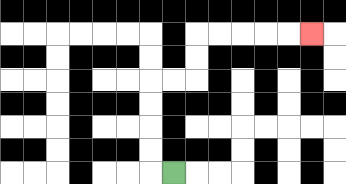{'start': '[7, 7]', 'end': '[13, 1]', 'path_directions': 'L,U,U,U,U,R,R,U,U,R,R,R,R,R', 'path_coordinates': '[[7, 7], [6, 7], [6, 6], [6, 5], [6, 4], [6, 3], [7, 3], [8, 3], [8, 2], [8, 1], [9, 1], [10, 1], [11, 1], [12, 1], [13, 1]]'}